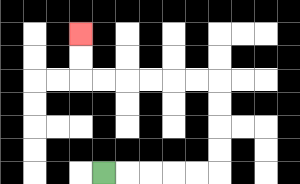{'start': '[4, 7]', 'end': '[3, 1]', 'path_directions': 'R,R,R,R,R,U,U,U,U,L,L,L,L,L,L,U,U', 'path_coordinates': '[[4, 7], [5, 7], [6, 7], [7, 7], [8, 7], [9, 7], [9, 6], [9, 5], [9, 4], [9, 3], [8, 3], [7, 3], [6, 3], [5, 3], [4, 3], [3, 3], [3, 2], [3, 1]]'}